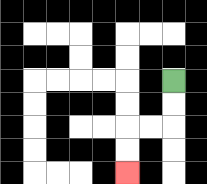{'start': '[7, 3]', 'end': '[5, 7]', 'path_directions': 'D,D,L,L,D,D', 'path_coordinates': '[[7, 3], [7, 4], [7, 5], [6, 5], [5, 5], [5, 6], [5, 7]]'}